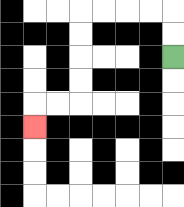{'start': '[7, 2]', 'end': '[1, 5]', 'path_directions': 'U,U,L,L,L,L,D,D,D,D,L,L,D', 'path_coordinates': '[[7, 2], [7, 1], [7, 0], [6, 0], [5, 0], [4, 0], [3, 0], [3, 1], [3, 2], [3, 3], [3, 4], [2, 4], [1, 4], [1, 5]]'}